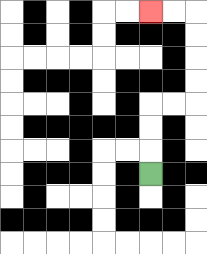{'start': '[6, 7]', 'end': '[6, 0]', 'path_directions': 'U,U,U,R,R,U,U,U,U,L,L', 'path_coordinates': '[[6, 7], [6, 6], [6, 5], [6, 4], [7, 4], [8, 4], [8, 3], [8, 2], [8, 1], [8, 0], [7, 0], [6, 0]]'}